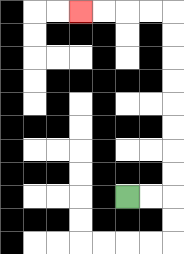{'start': '[5, 8]', 'end': '[3, 0]', 'path_directions': 'R,R,U,U,U,U,U,U,U,U,L,L,L,L', 'path_coordinates': '[[5, 8], [6, 8], [7, 8], [7, 7], [7, 6], [7, 5], [7, 4], [7, 3], [7, 2], [7, 1], [7, 0], [6, 0], [5, 0], [4, 0], [3, 0]]'}